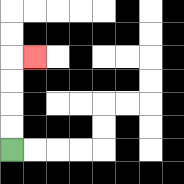{'start': '[0, 6]', 'end': '[1, 2]', 'path_directions': 'U,U,U,U,R', 'path_coordinates': '[[0, 6], [0, 5], [0, 4], [0, 3], [0, 2], [1, 2]]'}